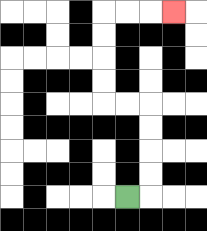{'start': '[5, 8]', 'end': '[7, 0]', 'path_directions': 'R,U,U,U,U,L,L,U,U,U,U,R,R,R', 'path_coordinates': '[[5, 8], [6, 8], [6, 7], [6, 6], [6, 5], [6, 4], [5, 4], [4, 4], [4, 3], [4, 2], [4, 1], [4, 0], [5, 0], [6, 0], [7, 0]]'}